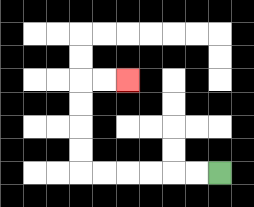{'start': '[9, 7]', 'end': '[5, 3]', 'path_directions': 'L,L,L,L,L,L,U,U,U,U,R,R', 'path_coordinates': '[[9, 7], [8, 7], [7, 7], [6, 7], [5, 7], [4, 7], [3, 7], [3, 6], [3, 5], [3, 4], [3, 3], [4, 3], [5, 3]]'}